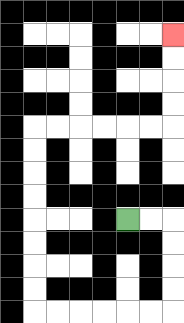{'start': '[5, 9]', 'end': '[7, 1]', 'path_directions': 'R,R,D,D,D,D,L,L,L,L,L,L,U,U,U,U,U,U,U,U,R,R,R,R,R,R,U,U,U,U', 'path_coordinates': '[[5, 9], [6, 9], [7, 9], [7, 10], [7, 11], [7, 12], [7, 13], [6, 13], [5, 13], [4, 13], [3, 13], [2, 13], [1, 13], [1, 12], [1, 11], [1, 10], [1, 9], [1, 8], [1, 7], [1, 6], [1, 5], [2, 5], [3, 5], [4, 5], [5, 5], [6, 5], [7, 5], [7, 4], [7, 3], [7, 2], [7, 1]]'}